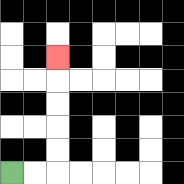{'start': '[0, 7]', 'end': '[2, 2]', 'path_directions': 'R,R,U,U,U,U,U', 'path_coordinates': '[[0, 7], [1, 7], [2, 7], [2, 6], [2, 5], [2, 4], [2, 3], [2, 2]]'}